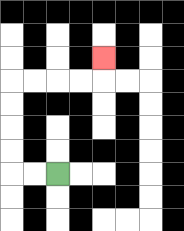{'start': '[2, 7]', 'end': '[4, 2]', 'path_directions': 'L,L,U,U,U,U,R,R,R,R,U', 'path_coordinates': '[[2, 7], [1, 7], [0, 7], [0, 6], [0, 5], [0, 4], [0, 3], [1, 3], [2, 3], [3, 3], [4, 3], [4, 2]]'}